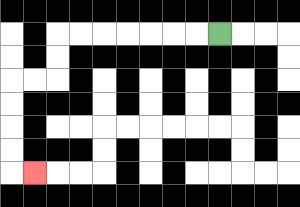{'start': '[9, 1]', 'end': '[1, 7]', 'path_directions': 'L,L,L,L,L,L,L,D,D,L,L,D,D,D,D,R', 'path_coordinates': '[[9, 1], [8, 1], [7, 1], [6, 1], [5, 1], [4, 1], [3, 1], [2, 1], [2, 2], [2, 3], [1, 3], [0, 3], [0, 4], [0, 5], [0, 6], [0, 7], [1, 7]]'}